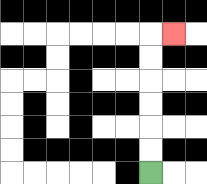{'start': '[6, 7]', 'end': '[7, 1]', 'path_directions': 'U,U,U,U,U,U,R', 'path_coordinates': '[[6, 7], [6, 6], [6, 5], [6, 4], [6, 3], [6, 2], [6, 1], [7, 1]]'}